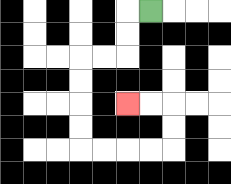{'start': '[6, 0]', 'end': '[5, 4]', 'path_directions': 'L,D,D,L,L,D,D,D,D,R,R,R,R,U,U,L,L', 'path_coordinates': '[[6, 0], [5, 0], [5, 1], [5, 2], [4, 2], [3, 2], [3, 3], [3, 4], [3, 5], [3, 6], [4, 6], [5, 6], [6, 6], [7, 6], [7, 5], [7, 4], [6, 4], [5, 4]]'}